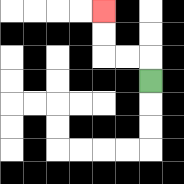{'start': '[6, 3]', 'end': '[4, 0]', 'path_directions': 'U,L,L,U,U', 'path_coordinates': '[[6, 3], [6, 2], [5, 2], [4, 2], [4, 1], [4, 0]]'}